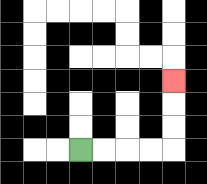{'start': '[3, 6]', 'end': '[7, 3]', 'path_directions': 'R,R,R,R,U,U,U', 'path_coordinates': '[[3, 6], [4, 6], [5, 6], [6, 6], [7, 6], [7, 5], [7, 4], [7, 3]]'}